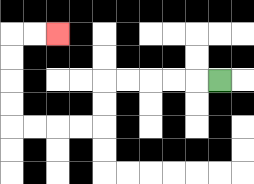{'start': '[9, 3]', 'end': '[2, 1]', 'path_directions': 'L,L,L,L,L,D,D,L,L,L,L,U,U,U,U,R,R', 'path_coordinates': '[[9, 3], [8, 3], [7, 3], [6, 3], [5, 3], [4, 3], [4, 4], [4, 5], [3, 5], [2, 5], [1, 5], [0, 5], [0, 4], [0, 3], [0, 2], [0, 1], [1, 1], [2, 1]]'}